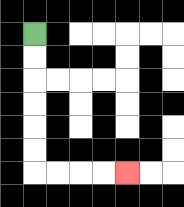{'start': '[1, 1]', 'end': '[5, 7]', 'path_directions': 'D,D,D,D,D,D,R,R,R,R', 'path_coordinates': '[[1, 1], [1, 2], [1, 3], [1, 4], [1, 5], [1, 6], [1, 7], [2, 7], [3, 7], [4, 7], [5, 7]]'}